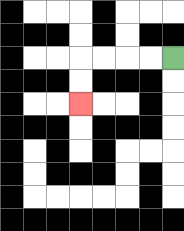{'start': '[7, 2]', 'end': '[3, 4]', 'path_directions': 'L,L,L,L,D,D', 'path_coordinates': '[[7, 2], [6, 2], [5, 2], [4, 2], [3, 2], [3, 3], [3, 4]]'}